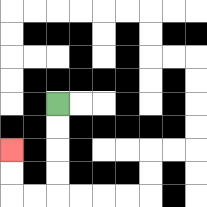{'start': '[2, 4]', 'end': '[0, 6]', 'path_directions': 'D,D,D,D,L,L,U,U', 'path_coordinates': '[[2, 4], [2, 5], [2, 6], [2, 7], [2, 8], [1, 8], [0, 8], [0, 7], [0, 6]]'}